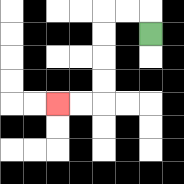{'start': '[6, 1]', 'end': '[2, 4]', 'path_directions': 'U,L,L,D,D,D,D,L,L', 'path_coordinates': '[[6, 1], [6, 0], [5, 0], [4, 0], [4, 1], [4, 2], [4, 3], [4, 4], [3, 4], [2, 4]]'}